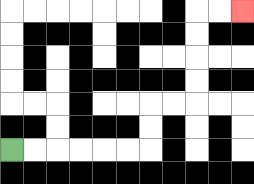{'start': '[0, 6]', 'end': '[10, 0]', 'path_directions': 'R,R,R,R,R,R,U,U,R,R,U,U,U,U,R,R', 'path_coordinates': '[[0, 6], [1, 6], [2, 6], [3, 6], [4, 6], [5, 6], [6, 6], [6, 5], [6, 4], [7, 4], [8, 4], [8, 3], [8, 2], [8, 1], [8, 0], [9, 0], [10, 0]]'}